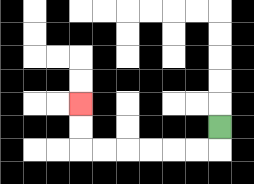{'start': '[9, 5]', 'end': '[3, 4]', 'path_directions': 'D,L,L,L,L,L,L,U,U', 'path_coordinates': '[[9, 5], [9, 6], [8, 6], [7, 6], [6, 6], [5, 6], [4, 6], [3, 6], [3, 5], [3, 4]]'}